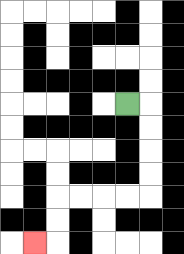{'start': '[5, 4]', 'end': '[1, 10]', 'path_directions': 'R,D,D,D,D,L,L,L,L,D,D,L', 'path_coordinates': '[[5, 4], [6, 4], [6, 5], [6, 6], [6, 7], [6, 8], [5, 8], [4, 8], [3, 8], [2, 8], [2, 9], [2, 10], [1, 10]]'}